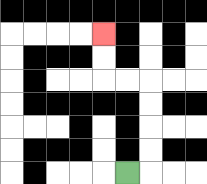{'start': '[5, 7]', 'end': '[4, 1]', 'path_directions': 'R,U,U,U,U,L,L,U,U', 'path_coordinates': '[[5, 7], [6, 7], [6, 6], [6, 5], [6, 4], [6, 3], [5, 3], [4, 3], [4, 2], [4, 1]]'}